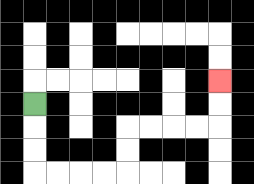{'start': '[1, 4]', 'end': '[9, 3]', 'path_directions': 'D,D,D,R,R,R,R,U,U,R,R,R,R,U,U', 'path_coordinates': '[[1, 4], [1, 5], [1, 6], [1, 7], [2, 7], [3, 7], [4, 7], [5, 7], [5, 6], [5, 5], [6, 5], [7, 5], [8, 5], [9, 5], [9, 4], [9, 3]]'}